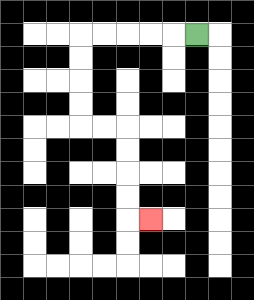{'start': '[8, 1]', 'end': '[6, 9]', 'path_directions': 'L,L,L,L,L,D,D,D,D,R,R,D,D,D,D,R', 'path_coordinates': '[[8, 1], [7, 1], [6, 1], [5, 1], [4, 1], [3, 1], [3, 2], [3, 3], [3, 4], [3, 5], [4, 5], [5, 5], [5, 6], [5, 7], [5, 8], [5, 9], [6, 9]]'}